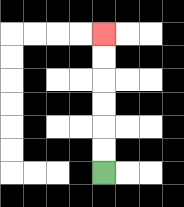{'start': '[4, 7]', 'end': '[4, 1]', 'path_directions': 'U,U,U,U,U,U', 'path_coordinates': '[[4, 7], [4, 6], [4, 5], [4, 4], [4, 3], [4, 2], [4, 1]]'}